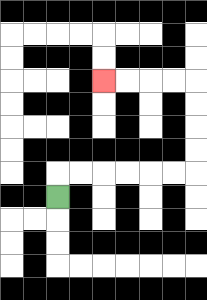{'start': '[2, 8]', 'end': '[4, 3]', 'path_directions': 'U,R,R,R,R,R,R,U,U,U,U,L,L,L,L', 'path_coordinates': '[[2, 8], [2, 7], [3, 7], [4, 7], [5, 7], [6, 7], [7, 7], [8, 7], [8, 6], [8, 5], [8, 4], [8, 3], [7, 3], [6, 3], [5, 3], [4, 3]]'}